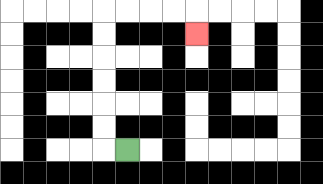{'start': '[5, 6]', 'end': '[8, 1]', 'path_directions': 'L,U,U,U,U,U,U,R,R,R,R,D', 'path_coordinates': '[[5, 6], [4, 6], [4, 5], [4, 4], [4, 3], [4, 2], [4, 1], [4, 0], [5, 0], [6, 0], [7, 0], [8, 0], [8, 1]]'}